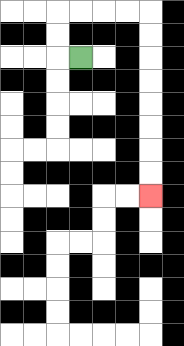{'start': '[3, 2]', 'end': '[6, 8]', 'path_directions': 'L,U,U,R,R,R,R,D,D,D,D,D,D,D,D', 'path_coordinates': '[[3, 2], [2, 2], [2, 1], [2, 0], [3, 0], [4, 0], [5, 0], [6, 0], [6, 1], [6, 2], [6, 3], [6, 4], [6, 5], [6, 6], [6, 7], [6, 8]]'}